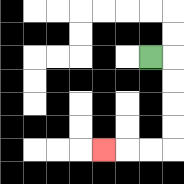{'start': '[6, 2]', 'end': '[4, 6]', 'path_directions': 'R,D,D,D,D,L,L,L', 'path_coordinates': '[[6, 2], [7, 2], [7, 3], [7, 4], [7, 5], [7, 6], [6, 6], [5, 6], [4, 6]]'}